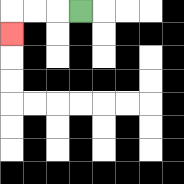{'start': '[3, 0]', 'end': '[0, 1]', 'path_directions': 'L,L,L,D', 'path_coordinates': '[[3, 0], [2, 0], [1, 0], [0, 0], [0, 1]]'}